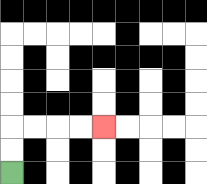{'start': '[0, 7]', 'end': '[4, 5]', 'path_directions': 'U,U,R,R,R,R', 'path_coordinates': '[[0, 7], [0, 6], [0, 5], [1, 5], [2, 5], [3, 5], [4, 5]]'}